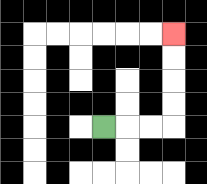{'start': '[4, 5]', 'end': '[7, 1]', 'path_directions': 'R,R,R,U,U,U,U', 'path_coordinates': '[[4, 5], [5, 5], [6, 5], [7, 5], [7, 4], [7, 3], [7, 2], [7, 1]]'}